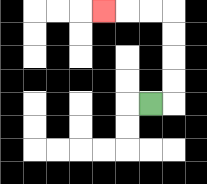{'start': '[6, 4]', 'end': '[4, 0]', 'path_directions': 'R,U,U,U,U,L,L,L', 'path_coordinates': '[[6, 4], [7, 4], [7, 3], [7, 2], [7, 1], [7, 0], [6, 0], [5, 0], [4, 0]]'}